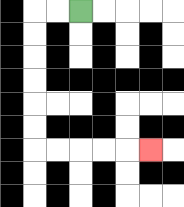{'start': '[3, 0]', 'end': '[6, 6]', 'path_directions': 'L,L,D,D,D,D,D,D,R,R,R,R,R', 'path_coordinates': '[[3, 0], [2, 0], [1, 0], [1, 1], [1, 2], [1, 3], [1, 4], [1, 5], [1, 6], [2, 6], [3, 6], [4, 6], [5, 6], [6, 6]]'}